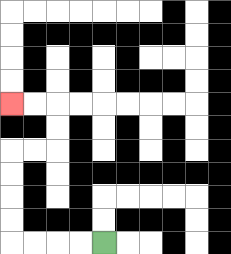{'start': '[4, 10]', 'end': '[0, 4]', 'path_directions': 'L,L,L,L,U,U,U,U,R,R,U,U,L,L', 'path_coordinates': '[[4, 10], [3, 10], [2, 10], [1, 10], [0, 10], [0, 9], [0, 8], [0, 7], [0, 6], [1, 6], [2, 6], [2, 5], [2, 4], [1, 4], [0, 4]]'}